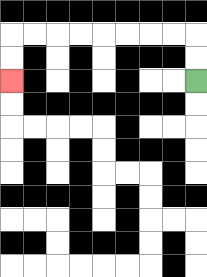{'start': '[8, 3]', 'end': '[0, 3]', 'path_directions': 'U,U,L,L,L,L,L,L,L,L,D,D', 'path_coordinates': '[[8, 3], [8, 2], [8, 1], [7, 1], [6, 1], [5, 1], [4, 1], [3, 1], [2, 1], [1, 1], [0, 1], [0, 2], [0, 3]]'}